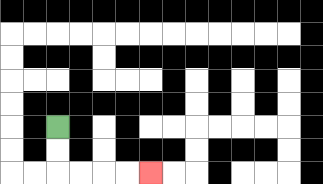{'start': '[2, 5]', 'end': '[6, 7]', 'path_directions': 'D,D,R,R,R,R', 'path_coordinates': '[[2, 5], [2, 6], [2, 7], [3, 7], [4, 7], [5, 7], [6, 7]]'}